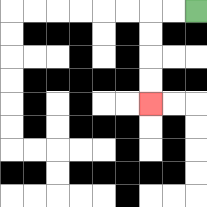{'start': '[8, 0]', 'end': '[6, 4]', 'path_directions': 'L,L,D,D,D,D', 'path_coordinates': '[[8, 0], [7, 0], [6, 0], [6, 1], [6, 2], [6, 3], [6, 4]]'}